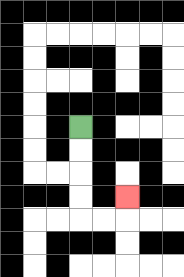{'start': '[3, 5]', 'end': '[5, 8]', 'path_directions': 'D,D,D,D,R,R,U', 'path_coordinates': '[[3, 5], [3, 6], [3, 7], [3, 8], [3, 9], [4, 9], [5, 9], [5, 8]]'}